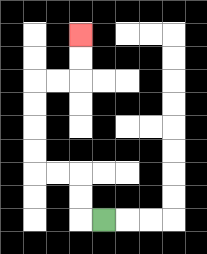{'start': '[4, 9]', 'end': '[3, 1]', 'path_directions': 'L,U,U,L,L,U,U,U,U,R,R,U,U', 'path_coordinates': '[[4, 9], [3, 9], [3, 8], [3, 7], [2, 7], [1, 7], [1, 6], [1, 5], [1, 4], [1, 3], [2, 3], [3, 3], [3, 2], [3, 1]]'}